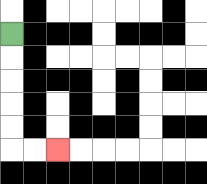{'start': '[0, 1]', 'end': '[2, 6]', 'path_directions': 'D,D,D,D,D,R,R', 'path_coordinates': '[[0, 1], [0, 2], [0, 3], [0, 4], [0, 5], [0, 6], [1, 6], [2, 6]]'}